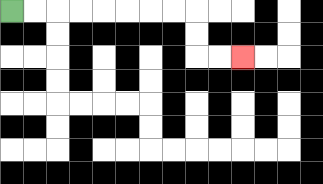{'start': '[0, 0]', 'end': '[10, 2]', 'path_directions': 'R,R,R,R,R,R,R,R,D,D,R,R', 'path_coordinates': '[[0, 0], [1, 0], [2, 0], [3, 0], [4, 0], [5, 0], [6, 0], [7, 0], [8, 0], [8, 1], [8, 2], [9, 2], [10, 2]]'}